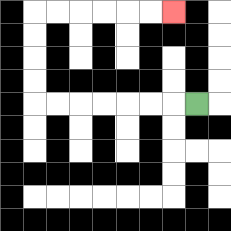{'start': '[8, 4]', 'end': '[7, 0]', 'path_directions': 'L,L,L,L,L,L,L,U,U,U,U,R,R,R,R,R,R', 'path_coordinates': '[[8, 4], [7, 4], [6, 4], [5, 4], [4, 4], [3, 4], [2, 4], [1, 4], [1, 3], [1, 2], [1, 1], [1, 0], [2, 0], [3, 0], [4, 0], [5, 0], [6, 0], [7, 0]]'}